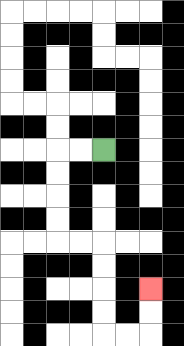{'start': '[4, 6]', 'end': '[6, 12]', 'path_directions': 'L,L,D,D,D,D,R,R,D,D,D,D,R,R,U,U', 'path_coordinates': '[[4, 6], [3, 6], [2, 6], [2, 7], [2, 8], [2, 9], [2, 10], [3, 10], [4, 10], [4, 11], [4, 12], [4, 13], [4, 14], [5, 14], [6, 14], [6, 13], [6, 12]]'}